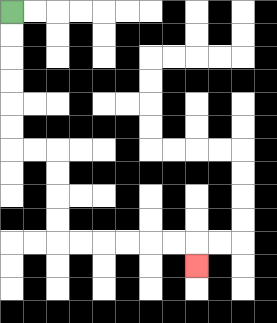{'start': '[0, 0]', 'end': '[8, 11]', 'path_directions': 'D,D,D,D,D,D,R,R,D,D,D,D,R,R,R,R,R,R,D', 'path_coordinates': '[[0, 0], [0, 1], [0, 2], [0, 3], [0, 4], [0, 5], [0, 6], [1, 6], [2, 6], [2, 7], [2, 8], [2, 9], [2, 10], [3, 10], [4, 10], [5, 10], [6, 10], [7, 10], [8, 10], [8, 11]]'}